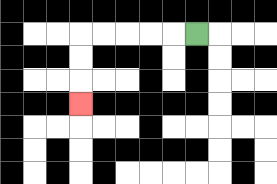{'start': '[8, 1]', 'end': '[3, 4]', 'path_directions': 'L,L,L,L,L,D,D,D', 'path_coordinates': '[[8, 1], [7, 1], [6, 1], [5, 1], [4, 1], [3, 1], [3, 2], [3, 3], [3, 4]]'}